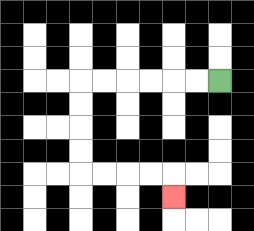{'start': '[9, 3]', 'end': '[7, 8]', 'path_directions': 'L,L,L,L,L,L,D,D,D,D,R,R,R,R,D', 'path_coordinates': '[[9, 3], [8, 3], [7, 3], [6, 3], [5, 3], [4, 3], [3, 3], [3, 4], [3, 5], [3, 6], [3, 7], [4, 7], [5, 7], [6, 7], [7, 7], [7, 8]]'}